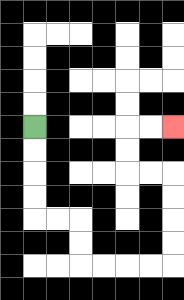{'start': '[1, 5]', 'end': '[7, 5]', 'path_directions': 'D,D,D,D,R,R,D,D,R,R,R,R,U,U,U,U,L,L,U,U,R,R', 'path_coordinates': '[[1, 5], [1, 6], [1, 7], [1, 8], [1, 9], [2, 9], [3, 9], [3, 10], [3, 11], [4, 11], [5, 11], [6, 11], [7, 11], [7, 10], [7, 9], [7, 8], [7, 7], [6, 7], [5, 7], [5, 6], [5, 5], [6, 5], [7, 5]]'}